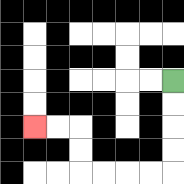{'start': '[7, 3]', 'end': '[1, 5]', 'path_directions': 'D,D,D,D,L,L,L,L,U,U,L,L', 'path_coordinates': '[[7, 3], [7, 4], [7, 5], [7, 6], [7, 7], [6, 7], [5, 7], [4, 7], [3, 7], [3, 6], [3, 5], [2, 5], [1, 5]]'}